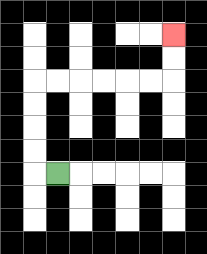{'start': '[2, 7]', 'end': '[7, 1]', 'path_directions': 'L,U,U,U,U,R,R,R,R,R,R,U,U', 'path_coordinates': '[[2, 7], [1, 7], [1, 6], [1, 5], [1, 4], [1, 3], [2, 3], [3, 3], [4, 3], [5, 3], [6, 3], [7, 3], [7, 2], [7, 1]]'}